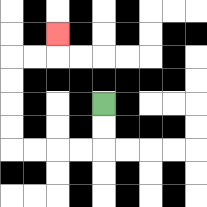{'start': '[4, 4]', 'end': '[2, 1]', 'path_directions': 'D,D,L,L,L,L,U,U,U,U,R,R,U', 'path_coordinates': '[[4, 4], [4, 5], [4, 6], [3, 6], [2, 6], [1, 6], [0, 6], [0, 5], [0, 4], [0, 3], [0, 2], [1, 2], [2, 2], [2, 1]]'}